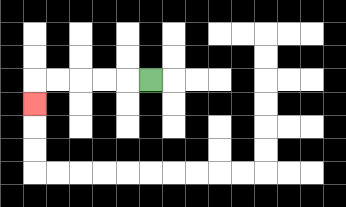{'start': '[6, 3]', 'end': '[1, 4]', 'path_directions': 'L,L,L,L,L,D', 'path_coordinates': '[[6, 3], [5, 3], [4, 3], [3, 3], [2, 3], [1, 3], [1, 4]]'}